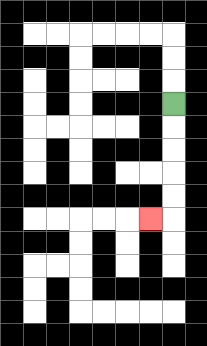{'start': '[7, 4]', 'end': '[6, 9]', 'path_directions': 'D,D,D,D,D,L', 'path_coordinates': '[[7, 4], [7, 5], [7, 6], [7, 7], [7, 8], [7, 9], [6, 9]]'}